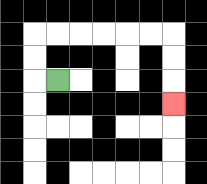{'start': '[2, 3]', 'end': '[7, 4]', 'path_directions': 'L,U,U,R,R,R,R,R,R,D,D,D', 'path_coordinates': '[[2, 3], [1, 3], [1, 2], [1, 1], [2, 1], [3, 1], [4, 1], [5, 1], [6, 1], [7, 1], [7, 2], [7, 3], [7, 4]]'}